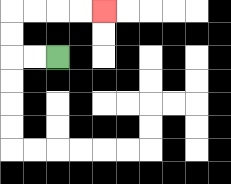{'start': '[2, 2]', 'end': '[4, 0]', 'path_directions': 'L,L,U,U,R,R,R,R', 'path_coordinates': '[[2, 2], [1, 2], [0, 2], [0, 1], [0, 0], [1, 0], [2, 0], [3, 0], [4, 0]]'}